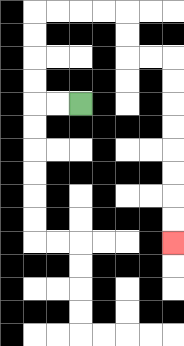{'start': '[3, 4]', 'end': '[7, 10]', 'path_directions': 'L,L,U,U,U,U,R,R,R,R,D,D,R,R,D,D,D,D,D,D,D,D', 'path_coordinates': '[[3, 4], [2, 4], [1, 4], [1, 3], [1, 2], [1, 1], [1, 0], [2, 0], [3, 0], [4, 0], [5, 0], [5, 1], [5, 2], [6, 2], [7, 2], [7, 3], [7, 4], [7, 5], [7, 6], [7, 7], [7, 8], [7, 9], [7, 10]]'}